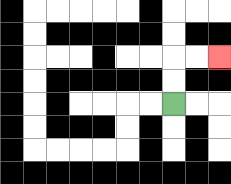{'start': '[7, 4]', 'end': '[9, 2]', 'path_directions': 'U,U,R,R', 'path_coordinates': '[[7, 4], [7, 3], [7, 2], [8, 2], [9, 2]]'}